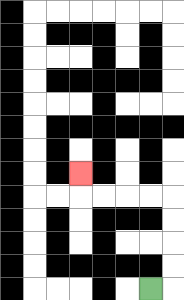{'start': '[6, 12]', 'end': '[3, 7]', 'path_directions': 'R,U,U,U,U,L,L,L,L,U', 'path_coordinates': '[[6, 12], [7, 12], [7, 11], [7, 10], [7, 9], [7, 8], [6, 8], [5, 8], [4, 8], [3, 8], [3, 7]]'}